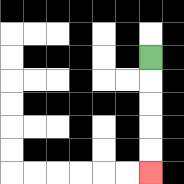{'start': '[6, 2]', 'end': '[6, 7]', 'path_directions': 'D,D,D,D,D', 'path_coordinates': '[[6, 2], [6, 3], [6, 4], [6, 5], [6, 6], [6, 7]]'}